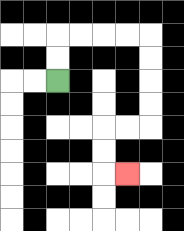{'start': '[2, 3]', 'end': '[5, 7]', 'path_directions': 'U,U,R,R,R,R,D,D,D,D,L,L,D,D,R', 'path_coordinates': '[[2, 3], [2, 2], [2, 1], [3, 1], [4, 1], [5, 1], [6, 1], [6, 2], [6, 3], [6, 4], [6, 5], [5, 5], [4, 5], [4, 6], [4, 7], [5, 7]]'}